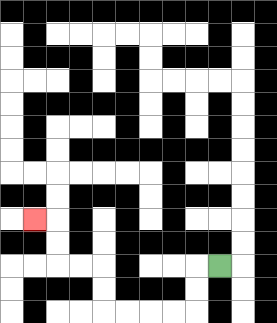{'start': '[9, 11]', 'end': '[1, 9]', 'path_directions': 'L,D,D,L,L,L,L,U,U,L,L,U,U,L', 'path_coordinates': '[[9, 11], [8, 11], [8, 12], [8, 13], [7, 13], [6, 13], [5, 13], [4, 13], [4, 12], [4, 11], [3, 11], [2, 11], [2, 10], [2, 9], [1, 9]]'}